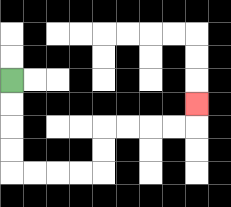{'start': '[0, 3]', 'end': '[8, 4]', 'path_directions': 'D,D,D,D,R,R,R,R,U,U,R,R,R,R,U', 'path_coordinates': '[[0, 3], [0, 4], [0, 5], [0, 6], [0, 7], [1, 7], [2, 7], [3, 7], [4, 7], [4, 6], [4, 5], [5, 5], [6, 5], [7, 5], [8, 5], [8, 4]]'}